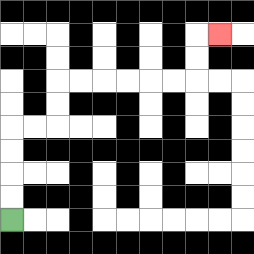{'start': '[0, 9]', 'end': '[9, 1]', 'path_directions': 'U,U,U,U,R,R,U,U,R,R,R,R,R,R,U,U,R', 'path_coordinates': '[[0, 9], [0, 8], [0, 7], [0, 6], [0, 5], [1, 5], [2, 5], [2, 4], [2, 3], [3, 3], [4, 3], [5, 3], [6, 3], [7, 3], [8, 3], [8, 2], [8, 1], [9, 1]]'}